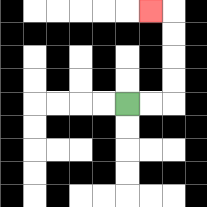{'start': '[5, 4]', 'end': '[6, 0]', 'path_directions': 'R,R,U,U,U,U,L', 'path_coordinates': '[[5, 4], [6, 4], [7, 4], [7, 3], [7, 2], [7, 1], [7, 0], [6, 0]]'}